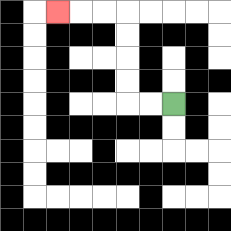{'start': '[7, 4]', 'end': '[2, 0]', 'path_directions': 'L,L,U,U,U,U,L,L,L', 'path_coordinates': '[[7, 4], [6, 4], [5, 4], [5, 3], [5, 2], [5, 1], [5, 0], [4, 0], [3, 0], [2, 0]]'}